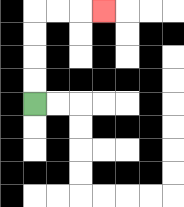{'start': '[1, 4]', 'end': '[4, 0]', 'path_directions': 'U,U,U,U,R,R,R', 'path_coordinates': '[[1, 4], [1, 3], [1, 2], [1, 1], [1, 0], [2, 0], [3, 0], [4, 0]]'}